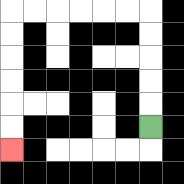{'start': '[6, 5]', 'end': '[0, 6]', 'path_directions': 'U,U,U,U,U,L,L,L,L,L,L,D,D,D,D,D,D', 'path_coordinates': '[[6, 5], [6, 4], [6, 3], [6, 2], [6, 1], [6, 0], [5, 0], [4, 0], [3, 0], [2, 0], [1, 0], [0, 0], [0, 1], [0, 2], [0, 3], [0, 4], [0, 5], [0, 6]]'}